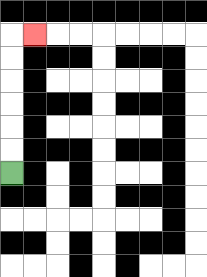{'start': '[0, 7]', 'end': '[1, 1]', 'path_directions': 'U,U,U,U,U,U,R', 'path_coordinates': '[[0, 7], [0, 6], [0, 5], [0, 4], [0, 3], [0, 2], [0, 1], [1, 1]]'}